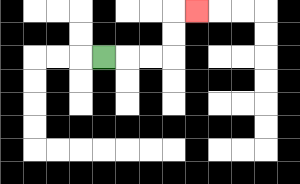{'start': '[4, 2]', 'end': '[8, 0]', 'path_directions': 'R,R,R,U,U,R', 'path_coordinates': '[[4, 2], [5, 2], [6, 2], [7, 2], [7, 1], [7, 0], [8, 0]]'}